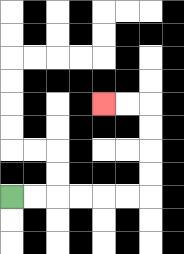{'start': '[0, 8]', 'end': '[4, 4]', 'path_directions': 'R,R,R,R,R,R,U,U,U,U,L,L', 'path_coordinates': '[[0, 8], [1, 8], [2, 8], [3, 8], [4, 8], [5, 8], [6, 8], [6, 7], [6, 6], [6, 5], [6, 4], [5, 4], [4, 4]]'}